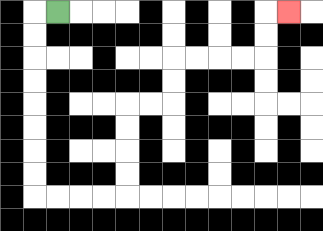{'start': '[2, 0]', 'end': '[12, 0]', 'path_directions': 'L,D,D,D,D,D,D,D,D,R,R,R,R,U,U,U,U,R,R,U,U,R,R,R,R,U,U,R', 'path_coordinates': '[[2, 0], [1, 0], [1, 1], [1, 2], [1, 3], [1, 4], [1, 5], [1, 6], [1, 7], [1, 8], [2, 8], [3, 8], [4, 8], [5, 8], [5, 7], [5, 6], [5, 5], [5, 4], [6, 4], [7, 4], [7, 3], [7, 2], [8, 2], [9, 2], [10, 2], [11, 2], [11, 1], [11, 0], [12, 0]]'}